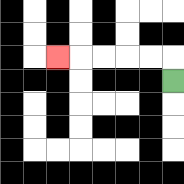{'start': '[7, 3]', 'end': '[2, 2]', 'path_directions': 'U,L,L,L,L,L', 'path_coordinates': '[[7, 3], [7, 2], [6, 2], [5, 2], [4, 2], [3, 2], [2, 2]]'}